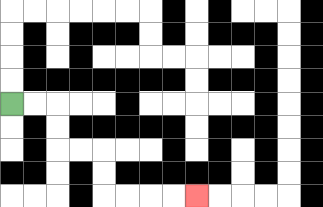{'start': '[0, 4]', 'end': '[8, 8]', 'path_directions': 'R,R,D,D,R,R,D,D,R,R,R,R', 'path_coordinates': '[[0, 4], [1, 4], [2, 4], [2, 5], [2, 6], [3, 6], [4, 6], [4, 7], [4, 8], [5, 8], [6, 8], [7, 8], [8, 8]]'}